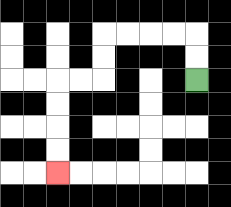{'start': '[8, 3]', 'end': '[2, 7]', 'path_directions': 'U,U,L,L,L,L,D,D,L,L,D,D,D,D', 'path_coordinates': '[[8, 3], [8, 2], [8, 1], [7, 1], [6, 1], [5, 1], [4, 1], [4, 2], [4, 3], [3, 3], [2, 3], [2, 4], [2, 5], [2, 6], [2, 7]]'}